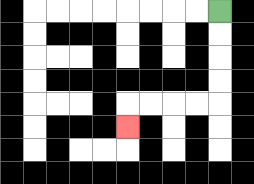{'start': '[9, 0]', 'end': '[5, 5]', 'path_directions': 'D,D,D,D,L,L,L,L,D', 'path_coordinates': '[[9, 0], [9, 1], [9, 2], [9, 3], [9, 4], [8, 4], [7, 4], [6, 4], [5, 4], [5, 5]]'}